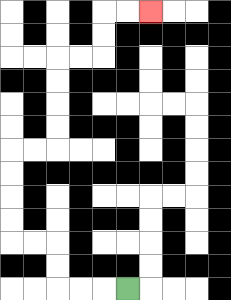{'start': '[5, 12]', 'end': '[6, 0]', 'path_directions': 'L,L,L,U,U,L,L,U,U,U,U,R,R,U,U,U,U,R,R,U,U,R,R', 'path_coordinates': '[[5, 12], [4, 12], [3, 12], [2, 12], [2, 11], [2, 10], [1, 10], [0, 10], [0, 9], [0, 8], [0, 7], [0, 6], [1, 6], [2, 6], [2, 5], [2, 4], [2, 3], [2, 2], [3, 2], [4, 2], [4, 1], [4, 0], [5, 0], [6, 0]]'}